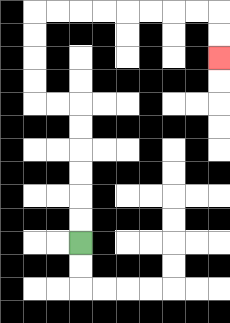{'start': '[3, 10]', 'end': '[9, 2]', 'path_directions': 'U,U,U,U,U,U,L,L,U,U,U,U,R,R,R,R,R,R,R,R,D,D', 'path_coordinates': '[[3, 10], [3, 9], [3, 8], [3, 7], [3, 6], [3, 5], [3, 4], [2, 4], [1, 4], [1, 3], [1, 2], [1, 1], [1, 0], [2, 0], [3, 0], [4, 0], [5, 0], [6, 0], [7, 0], [8, 0], [9, 0], [9, 1], [9, 2]]'}